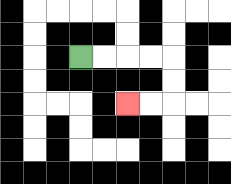{'start': '[3, 2]', 'end': '[5, 4]', 'path_directions': 'R,R,R,R,D,D,L,L', 'path_coordinates': '[[3, 2], [4, 2], [5, 2], [6, 2], [7, 2], [7, 3], [7, 4], [6, 4], [5, 4]]'}